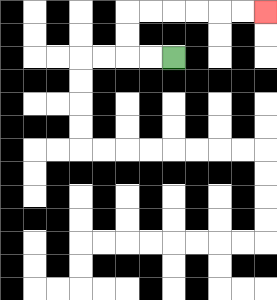{'start': '[7, 2]', 'end': '[11, 0]', 'path_directions': 'L,L,U,U,R,R,R,R,R,R', 'path_coordinates': '[[7, 2], [6, 2], [5, 2], [5, 1], [5, 0], [6, 0], [7, 0], [8, 0], [9, 0], [10, 0], [11, 0]]'}